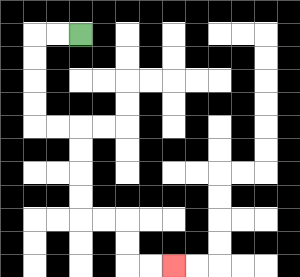{'start': '[3, 1]', 'end': '[7, 11]', 'path_directions': 'L,L,D,D,D,D,R,R,D,D,D,D,R,R,D,D,R,R', 'path_coordinates': '[[3, 1], [2, 1], [1, 1], [1, 2], [1, 3], [1, 4], [1, 5], [2, 5], [3, 5], [3, 6], [3, 7], [3, 8], [3, 9], [4, 9], [5, 9], [5, 10], [5, 11], [6, 11], [7, 11]]'}